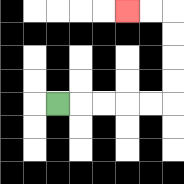{'start': '[2, 4]', 'end': '[5, 0]', 'path_directions': 'R,R,R,R,R,U,U,U,U,L,L', 'path_coordinates': '[[2, 4], [3, 4], [4, 4], [5, 4], [6, 4], [7, 4], [7, 3], [7, 2], [7, 1], [7, 0], [6, 0], [5, 0]]'}